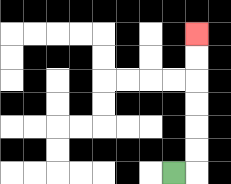{'start': '[7, 7]', 'end': '[8, 1]', 'path_directions': 'R,U,U,U,U,U,U', 'path_coordinates': '[[7, 7], [8, 7], [8, 6], [8, 5], [8, 4], [8, 3], [8, 2], [8, 1]]'}